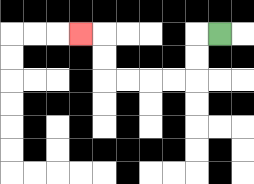{'start': '[9, 1]', 'end': '[3, 1]', 'path_directions': 'L,D,D,L,L,L,L,U,U,L', 'path_coordinates': '[[9, 1], [8, 1], [8, 2], [8, 3], [7, 3], [6, 3], [5, 3], [4, 3], [4, 2], [4, 1], [3, 1]]'}